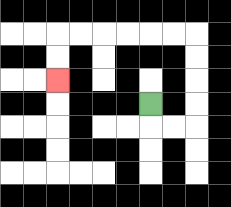{'start': '[6, 4]', 'end': '[2, 3]', 'path_directions': 'D,R,R,U,U,U,U,L,L,L,L,L,L,D,D', 'path_coordinates': '[[6, 4], [6, 5], [7, 5], [8, 5], [8, 4], [8, 3], [8, 2], [8, 1], [7, 1], [6, 1], [5, 1], [4, 1], [3, 1], [2, 1], [2, 2], [2, 3]]'}